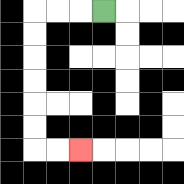{'start': '[4, 0]', 'end': '[3, 6]', 'path_directions': 'L,L,L,D,D,D,D,D,D,R,R', 'path_coordinates': '[[4, 0], [3, 0], [2, 0], [1, 0], [1, 1], [1, 2], [1, 3], [1, 4], [1, 5], [1, 6], [2, 6], [3, 6]]'}